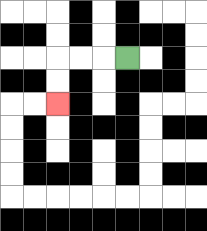{'start': '[5, 2]', 'end': '[2, 4]', 'path_directions': 'L,L,L,D,D', 'path_coordinates': '[[5, 2], [4, 2], [3, 2], [2, 2], [2, 3], [2, 4]]'}